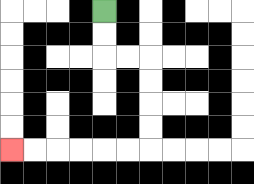{'start': '[4, 0]', 'end': '[0, 6]', 'path_directions': 'D,D,R,R,D,D,D,D,L,L,L,L,L,L', 'path_coordinates': '[[4, 0], [4, 1], [4, 2], [5, 2], [6, 2], [6, 3], [6, 4], [6, 5], [6, 6], [5, 6], [4, 6], [3, 6], [2, 6], [1, 6], [0, 6]]'}